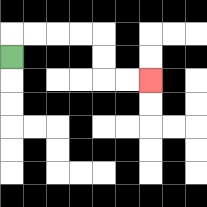{'start': '[0, 2]', 'end': '[6, 3]', 'path_directions': 'U,R,R,R,R,D,D,R,R', 'path_coordinates': '[[0, 2], [0, 1], [1, 1], [2, 1], [3, 1], [4, 1], [4, 2], [4, 3], [5, 3], [6, 3]]'}